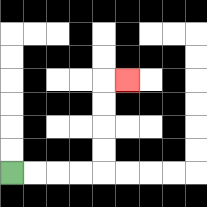{'start': '[0, 7]', 'end': '[5, 3]', 'path_directions': 'R,R,R,R,U,U,U,U,R', 'path_coordinates': '[[0, 7], [1, 7], [2, 7], [3, 7], [4, 7], [4, 6], [4, 5], [4, 4], [4, 3], [5, 3]]'}